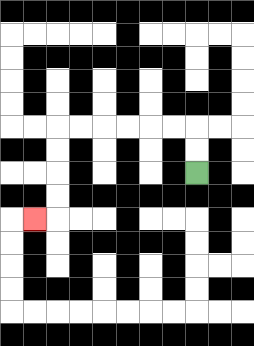{'start': '[8, 7]', 'end': '[1, 9]', 'path_directions': 'U,U,L,L,L,L,L,L,D,D,D,D,L', 'path_coordinates': '[[8, 7], [8, 6], [8, 5], [7, 5], [6, 5], [5, 5], [4, 5], [3, 5], [2, 5], [2, 6], [2, 7], [2, 8], [2, 9], [1, 9]]'}